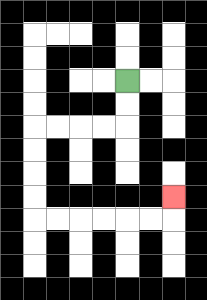{'start': '[5, 3]', 'end': '[7, 8]', 'path_directions': 'D,D,L,L,L,L,D,D,D,D,R,R,R,R,R,R,U', 'path_coordinates': '[[5, 3], [5, 4], [5, 5], [4, 5], [3, 5], [2, 5], [1, 5], [1, 6], [1, 7], [1, 8], [1, 9], [2, 9], [3, 9], [4, 9], [5, 9], [6, 9], [7, 9], [7, 8]]'}